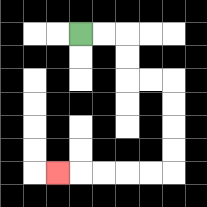{'start': '[3, 1]', 'end': '[2, 7]', 'path_directions': 'R,R,D,D,R,R,D,D,D,D,L,L,L,L,L', 'path_coordinates': '[[3, 1], [4, 1], [5, 1], [5, 2], [5, 3], [6, 3], [7, 3], [7, 4], [7, 5], [7, 6], [7, 7], [6, 7], [5, 7], [4, 7], [3, 7], [2, 7]]'}